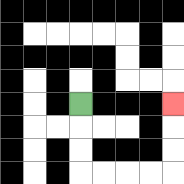{'start': '[3, 4]', 'end': '[7, 4]', 'path_directions': 'D,D,D,R,R,R,R,U,U,U', 'path_coordinates': '[[3, 4], [3, 5], [3, 6], [3, 7], [4, 7], [5, 7], [6, 7], [7, 7], [7, 6], [7, 5], [7, 4]]'}